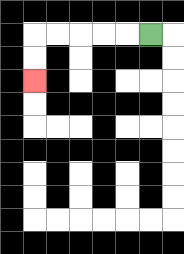{'start': '[6, 1]', 'end': '[1, 3]', 'path_directions': 'L,L,L,L,L,D,D', 'path_coordinates': '[[6, 1], [5, 1], [4, 1], [3, 1], [2, 1], [1, 1], [1, 2], [1, 3]]'}